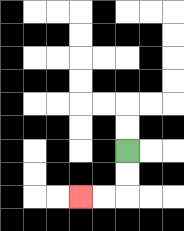{'start': '[5, 6]', 'end': '[3, 8]', 'path_directions': 'D,D,L,L', 'path_coordinates': '[[5, 6], [5, 7], [5, 8], [4, 8], [3, 8]]'}